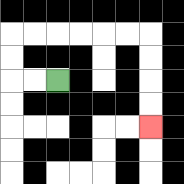{'start': '[2, 3]', 'end': '[6, 5]', 'path_directions': 'L,L,U,U,R,R,R,R,R,R,D,D,D,D', 'path_coordinates': '[[2, 3], [1, 3], [0, 3], [0, 2], [0, 1], [1, 1], [2, 1], [3, 1], [4, 1], [5, 1], [6, 1], [6, 2], [6, 3], [6, 4], [6, 5]]'}